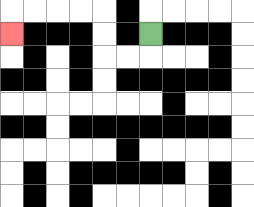{'start': '[6, 1]', 'end': '[0, 1]', 'path_directions': 'D,L,L,U,U,L,L,L,L,D', 'path_coordinates': '[[6, 1], [6, 2], [5, 2], [4, 2], [4, 1], [4, 0], [3, 0], [2, 0], [1, 0], [0, 0], [0, 1]]'}